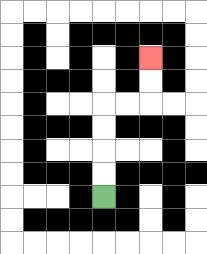{'start': '[4, 8]', 'end': '[6, 2]', 'path_directions': 'U,U,U,U,R,R,U,U', 'path_coordinates': '[[4, 8], [4, 7], [4, 6], [4, 5], [4, 4], [5, 4], [6, 4], [6, 3], [6, 2]]'}